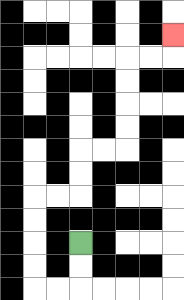{'start': '[3, 10]', 'end': '[7, 1]', 'path_directions': 'D,D,L,L,U,U,U,U,R,R,U,U,R,R,U,U,U,U,R,R,U', 'path_coordinates': '[[3, 10], [3, 11], [3, 12], [2, 12], [1, 12], [1, 11], [1, 10], [1, 9], [1, 8], [2, 8], [3, 8], [3, 7], [3, 6], [4, 6], [5, 6], [5, 5], [5, 4], [5, 3], [5, 2], [6, 2], [7, 2], [7, 1]]'}